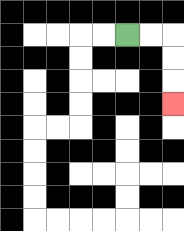{'start': '[5, 1]', 'end': '[7, 4]', 'path_directions': 'R,R,D,D,D', 'path_coordinates': '[[5, 1], [6, 1], [7, 1], [7, 2], [7, 3], [7, 4]]'}